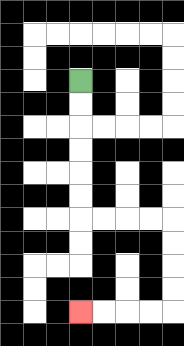{'start': '[3, 3]', 'end': '[3, 13]', 'path_directions': 'D,D,D,D,D,D,R,R,R,R,D,D,D,D,L,L,L,L', 'path_coordinates': '[[3, 3], [3, 4], [3, 5], [3, 6], [3, 7], [3, 8], [3, 9], [4, 9], [5, 9], [6, 9], [7, 9], [7, 10], [7, 11], [7, 12], [7, 13], [6, 13], [5, 13], [4, 13], [3, 13]]'}